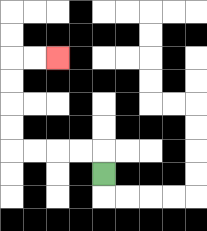{'start': '[4, 7]', 'end': '[2, 2]', 'path_directions': 'U,L,L,L,L,U,U,U,U,R,R', 'path_coordinates': '[[4, 7], [4, 6], [3, 6], [2, 6], [1, 6], [0, 6], [0, 5], [0, 4], [0, 3], [0, 2], [1, 2], [2, 2]]'}